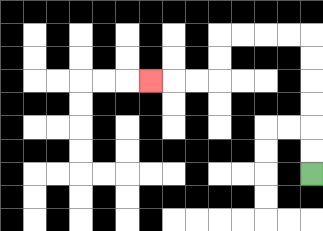{'start': '[13, 7]', 'end': '[6, 3]', 'path_directions': 'U,U,U,U,U,U,L,L,L,L,D,D,L,L,L', 'path_coordinates': '[[13, 7], [13, 6], [13, 5], [13, 4], [13, 3], [13, 2], [13, 1], [12, 1], [11, 1], [10, 1], [9, 1], [9, 2], [9, 3], [8, 3], [7, 3], [6, 3]]'}